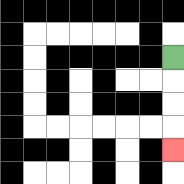{'start': '[7, 2]', 'end': '[7, 6]', 'path_directions': 'D,D,D,D', 'path_coordinates': '[[7, 2], [7, 3], [7, 4], [7, 5], [7, 6]]'}